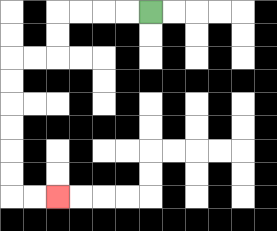{'start': '[6, 0]', 'end': '[2, 8]', 'path_directions': 'L,L,L,L,D,D,L,L,D,D,D,D,D,D,R,R', 'path_coordinates': '[[6, 0], [5, 0], [4, 0], [3, 0], [2, 0], [2, 1], [2, 2], [1, 2], [0, 2], [0, 3], [0, 4], [0, 5], [0, 6], [0, 7], [0, 8], [1, 8], [2, 8]]'}